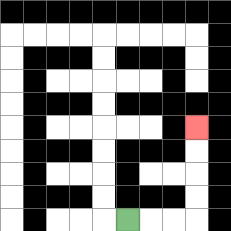{'start': '[5, 9]', 'end': '[8, 5]', 'path_directions': 'R,R,R,U,U,U,U', 'path_coordinates': '[[5, 9], [6, 9], [7, 9], [8, 9], [8, 8], [8, 7], [8, 6], [8, 5]]'}